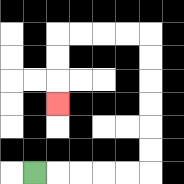{'start': '[1, 7]', 'end': '[2, 4]', 'path_directions': 'R,R,R,R,R,U,U,U,U,U,U,L,L,L,L,D,D,D', 'path_coordinates': '[[1, 7], [2, 7], [3, 7], [4, 7], [5, 7], [6, 7], [6, 6], [6, 5], [6, 4], [6, 3], [6, 2], [6, 1], [5, 1], [4, 1], [3, 1], [2, 1], [2, 2], [2, 3], [2, 4]]'}